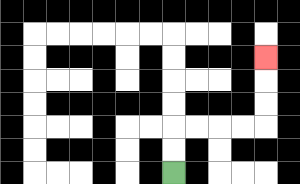{'start': '[7, 7]', 'end': '[11, 2]', 'path_directions': 'U,U,R,R,R,R,U,U,U', 'path_coordinates': '[[7, 7], [7, 6], [7, 5], [8, 5], [9, 5], [10, 5], [11, 5], [11, 4], [11, 3], [11, 2]]'}